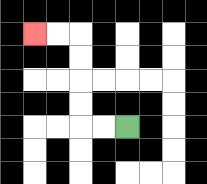{'start': '[5, 5]', 'end': '[1, 1]', 'path_directions': 'L,L,U,U,U,U,L,L', 'path_coordinates': '[[5, 5], [4, 5], [3, 5], [3, 4], [3, 3], [3, 2], [3, 1], [2, 1], [1, 1]]'}